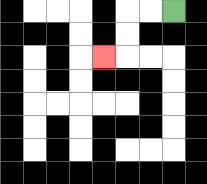{'start': '[7, 0]', 'end': '[4, 2]', 'path_directions': 'L,L,D,D,L', 'path_coordinates': '[[7, 0], [6, 0], [5, 0], [5, 1], [5, 2], [4, 2]]'}